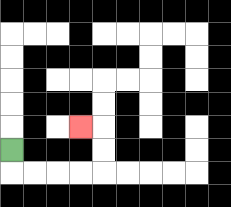{'start': '[0, 6]', 'end': '[3, 5]', 'path_directions': 'D,R,R,R,R,U,U,L', 'path_coordinates': '[[0, 6], [0, 7], [1, 7], [2, 7], [3, 7], [4, 7], [4, 6], [4, 5], [3, 5]]'}